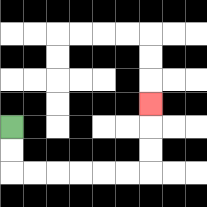{'start': '[0, 5]', 'end': '[6, 4]', 'path_directions': 'D,D,R,R,R,R,R,R,U,U,U', 'path_coordinates': '[[0, 5], [0, 6], [0, 7], [1, 7], [2, 7], [3, 7], [4, 7], [5, 7], [6, 7], [6, 6], [6, 5], [6, 4]]'}